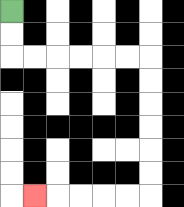{'start': '[0, 0]', 'end': '[1, 8]', 'path_directions': 'D,D,R,R,R,R,R,R,D,D,D,D,D,D,L,L,L,L,L', 'path_coordinates': '[[0, 0], [0, 1], [0, 2], [1, 2], [2, 2], [3, 2], [4, 2], [5, 2], [6, 2], [6, 3], [6, 4], [6, 5], [6, 6], [6, 7], [6, 8], [5, 8], [4, 8], [3, 8], [2, 8], [1, 8]]'}